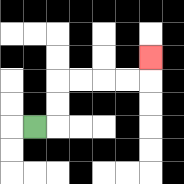{'start': '[1, 5]', 'end': '[6, 2]', 'path_directions': 'R,U,U,R,R,R,R,U', 'path_coordinates': '[[1, 5], [2, 5], [2, 4], [2, 3], [3, 3], [4, 3], [5, 3], [6, 3], [6, 2]]'}